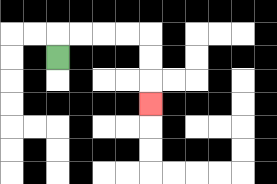{'start': '[2, 2]', 'end': '[6, 4]', 'path_directions': 'U,R,R,R,R,D,D,D', 'path_coordinates': '[[2, 2], [2, 1], [3, 1], [4, 1], [5, 1], [6, 1], [6, 2], [6, 3], [6, 4]]'}